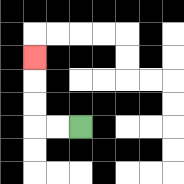{'start': '[3, 5]', 'end': '[1, 2]', 'path_directions': 'L,L,U,U,U', 'path_coordinates': '[[3, 5], [2, 5], [1, 5], [1, 4], [1, 3], [1, 2]]'}